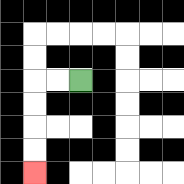{'start': '[3, 3]', 'end': '[1, 7]', 'path_directions': 'L,L,D,D,D,D', 'path_coordinates': '[[3, 3], [2, 3], [1, 3], [1, 4], [1, 5], [1, 6], [1, 7]]'}